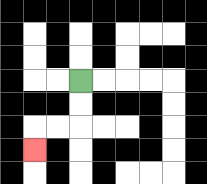{'start': '[3, 3]', 'end': '[1, 6]', 'path_directions': 'D,D,L,L,D', 'path_coordinates': '[[3, 3], [3, 4], [3, 5], [2, 5], [1, 5], [1, 6]]'}